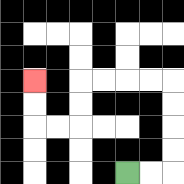{'start': '[5, 7]', 'end': '[1, 3]', 'path_directions': 'R,R,U,U,U,U,L,L,L,L,D,D,L,L,U,U', 'path_coordinates': '[[5, 7], [6, 7], [7, 7], [7, 6], [7, 5], [7, 4], [7, 3], [6, 3], [5, 3], [4, 3], [3, 3], [3, 4], [3, 5], [2, 5], [1, 5], [1, 4], [1, 3]]'}